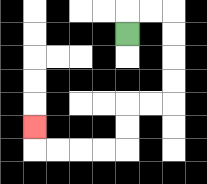{'start': '[5, 1]', 'end': '[1, 5]', 'path_directions': 'U,R,R,D,D,D,D,L,L,D,D,L,L,L,L,U', 'path_coordinates': '[[5, 1], [5, 0], [6, 0], [7, 0], [7, 1], [7, 2], [7, 3], [7, 4], [6, 4], [5, 4], [5, 5], [5, 6], [4, 6], [3, 6], [2, 6], [1, 6], [1, 5]]'}